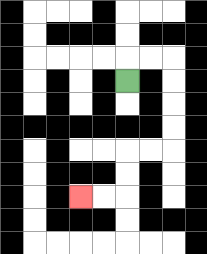{'start': '[5, 3]', 'end': '[3, 8]', 'path_directions': 'U,R,R,D,D,D,D,L,L,D,D,L,L', 'path_coordinates': '[[5, 3], [5, 2], [6, 2], [7, 2], [7, 3], [7, 4], [7, 5], [7, 6], [6, 6], [5, 6], [5, 7], [5, 8], [4, 8], [3, 8]]'}